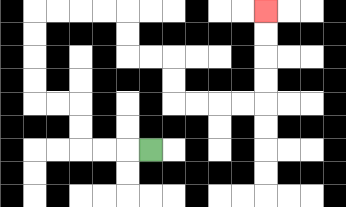{'start': '[6, 6]', 'end': '[11, 0]', 'path_directions': 'L,L,L,U,U,L,L,U,U,U,U,R,R,R,R,D,D,R,R,D,D,R,R,R,R,U,U,U,U', 'path_coordinates': '[[6, 6], [5, 6], [4, 6], [3, 6], [3, 5], [3, 4], [2, 4], [1, 4], [1, 3], [1, 2], [1, 1], [1, 0], [2, 0], [3, 0], [4, 0], [5, 0], [5, 1], [5, 2], [6, 2], [7, 2], [7, 3], [7, 4], [8, 4], [9, 4], [10, 4], [11, 4], [11, 3], [11, 2], [11, 1], [11, 0]]'}